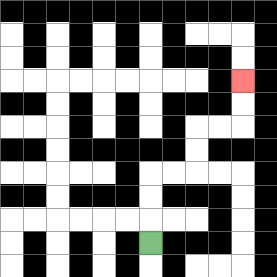{'start': '[6, 10]', 'end': '[10, 3]', 'path_directions': 'U,U,U,R,R,U,U,R,R,U,U', 'path_coordinates': '[[6, 10], [6, 9], [6, 8], [6, 7], [7, 7], [8, 7], [8, 6], [8, 5], [9, 5], [10, 5], [10, 4], [10, 3]]'}